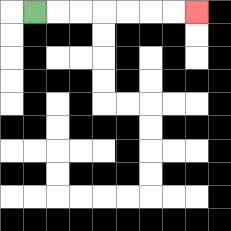{'start': '[1, 0]', 'end': '[8, 0]', 'path_directions': 'R,R,R,R,R,R,R', 'path_coordinates': '[[1, 0], [2, 0], [3, 0], [4, 0], [5, 0], [6, 0], [7, 0], [8, 0]]'}